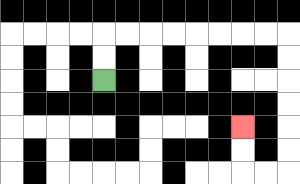{'start': '[4, 3]', 'end': '[10, 5]', 'path_directions': 'U,U,R,R,R,R,R,R,R,R,D,D,D,D,D,D,L,L,U,U', 'path_coordinates': '[[4, 3], [4, 2], [4, 1], [5, 1], [6, 1], [7, 1], [8, 1], [9, 1], [10, 1], [11, 1], [12, 1], [12, 2], [12, 3], [12, 4], [12, 5], [12, 6], [12, 7], [11, 7], [10, 7], [10, 6], [10, 5]]'}